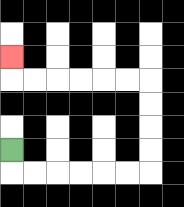{'start': '[0, 6]', 'end': '[0, 2]', 'path_directions': 'D,R,R,R,R,R,R,U,U,U,U,L,L,L,L,L,L,U', 'path_coordinates': '[[0, 6], [0, 7], [1, 7], [2, 7], [3, 7], [4, 7], [5, 7], [6, 7], [6, 6], [6, 5], [6, 4], [6, 3], [5, 3], [4, 3], [3, 3], [2, 3], [1, 3], [0, 3], [0, 2]]'}